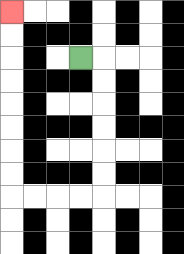{'start': '[3, 2]', 'end': '[0, 0]', 'path_directions': 'R,D,D,D,D,D,D,L,L,L,L,U,U,U,U,U,U,U,U', 'path_coordinates': '[[3, 2], [4, 2], [4, 3], [4, 4], [4, 5], [4, 6], [4, 7], [4, 8], [3, 8], [2, 8], [1, 8], [0, 8], [0, 7], [0, 6], [0, 5], [0, 4], [0, 3], [0, 2], [0, 1], [0, 0]]'}